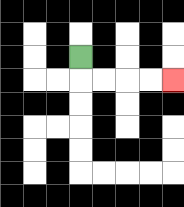{'start': '[3, 2]', 'end': '[7, 3]', 'path_directions': 'D,R,R,R,R', 'path_coordinates': '[[3, 2], [3, 3], [4, 3], [5, 3], [6, 3], [7, 3]]'}